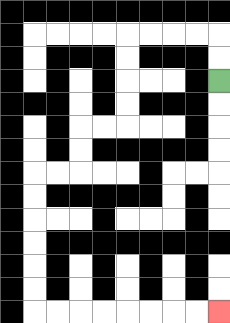{'start': '[9, 3]', 'end': '[9, 13]', 'path_directions': 'U,U,L,L,L,L,D,D,D,D,L,L,D,D,L,L,D,D,D,D,D,D,R,R,R,R,R,R,R,R', 'path_coordinates': '[[9, 3], [9, 2], [9, 1], [8, 1], [7, 1], [6, 1], [5, 1], [5, 2], [5, 3], [5, 4], [5, 5], [4, 5], [3, 5], [3, 6], [3, 7], [2, 7], [1, 7], [1, 8], [1, 9], [1, 10], [1, 11], [1, 12], [1, 13], [2, 13], [3, 13], [4, 13], [5, 13], [6, 13], [7, 13], [8, 13], [9, 13]]'}